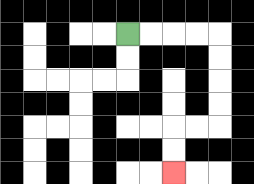{'start': '[5, 1]', 'end': '[7, 7]', 'path_directions': 'R,R,R,R,D,D,D,D,L,L,D,D', 'path_coordinates': '[[5, 1], [6, 1], [7, 1], [8, 1], [9, 1], [9, 2], [9, 3], [9, 4], [9, 5], [8, 5], [7, 5], [7, 6], [7, 7]]'}